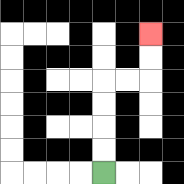{'start': '[4, 7]', 'end': '[6, 1]', 'path_directions': 'U,U,U,U,R,R,U,U', 'path_coordinates': '[[4, 7], [4, 6], [4, 5], [4, 4], [4, 3], [5, 3], [6, 3], [6, 2], [6, 1]]'}